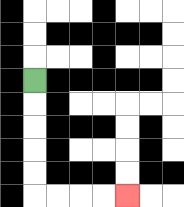{'start': '[1, 3]', 'end': '[5, 8]', 'path_directions': 'D,D,D,D,D,R,R,R,R', 'path_coordinates': '[[1, 3], [1, 4], [1, 5], [1, 6], [1, 7], [1, 8], [2, 8], [3, 8], [4, 8], [5, 8]]'}